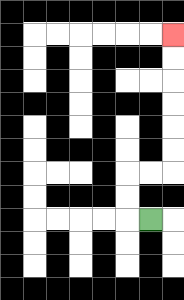{'start': '[6, 9]', 'end': '[7, 1]', 'path_directions': 'L,U,U,R,R,U,U,U,U,U,U', 'path_coordinates': '[[6, 9], [5, 9], [5, 8], [5, 7], [6, 7], [7, 7], [7, 6], [7, 5], [7, 4], [7, 3], [7, 2], [7, 1]]'}